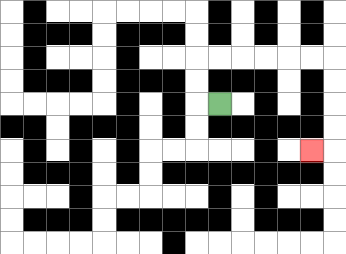{'start': '[9, 4]', 'end': '[13, 6]', 'path_directions': 'L,U,U,R,R,R,R,R,R,D,D,D,D,L', 'path_coordinates': '[[9, 4], [8, 4], [8, 3], [8, 2], [9, 2], [10, 2], [11, 2], [12, 2], [13, 2], [14, 2], [14, 3], [14, 4], [14, 5], [14, 6], [13, 6]]'}